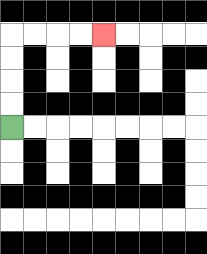{'start': '[0, 5]', 'end': '[4, 1]', 'path_directions': 'U,U,U,U,R,R,R,R', 'path_coordinates': '[[0, 5], [0, 4], [0, 3], [0, 2], [0, 1], [1, 1], [2, 1], [3, 1], [4, 1]]'}